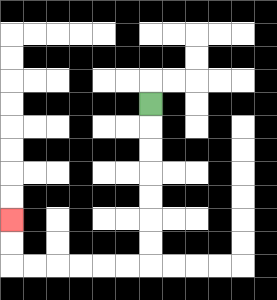{'start': '[6, 4]', 'end': '[0, 9]', 'path_directions': 'D,D,D,D,D,D,D,L,L,L,L,L,L,U,U', 'path_coordinates': '[[6, 4], [6, 5], [6, 6], [6, 7], [6, 8], [6, 9], [6, 10], [6, 11], [5, 11], [4, 11], [3, 11], [2, 11], [1, 11], [0, 11], [0, 10], [0, 9]]'}